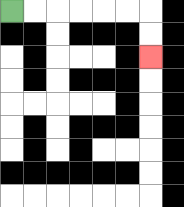{'start': '[0, 0]', 'end': '[6, 2]', 'path_directions': 'R,R,R,R,R,R,D,D', 'path_coordinates': '[[0, 0], [1, 0], [2, 0], [3, 0], [4, 0], [5, 0], [6, 0], [6, 1], [6, 2]]'}